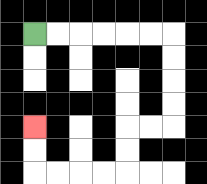{'start': '[1, 1]', 'end': '[1, 5]', 'path_directions': 'R,R,R,R,R,R,D,D,D,D,L,L,D,D,L,L,L,L,U,U', 'path_coordinates': '[[1, 1], [2, 1], [3, 1], [4, 1], [5, 1], [6, 1], [7, 1], [7, 2], [7, 3], [7, 4], [7, 5], [6, 5], [5, 5], [5, 6], [5, 7], [4, 7], [3, 7], [2, 7], [1, 7], [1, 6], [1, 5]]'}